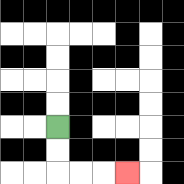{'start': '[2, 5]', 'end': '[5, 7]', 'path_directions': 'D,D,R,R,R', 'path_coordinates': '[[2, 5], [2, 6], [2, 7], [3, 7], [4, 7], [5, 7]]'}